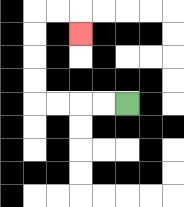{'start': '[5, 4]', 'end': '[3, 1]', 'path_directions': 'L,L,L,L,U,U,U,U,R,R,D', 'path_coordinates': '[[5, 4], [4, 4], [3, 4], [2, 4], [1, 4], [1, 3], [1, 2], [1, 1], [1, 0], [2, 0], [3, 0], [3, 1]]'}